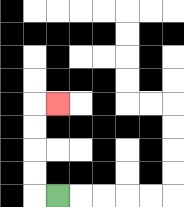{'start': '[2, 8]', 'end': '[2, 4]', 'path_directions': 'L,U,U,U,U,R', 'path_coordinates': '[[2, 8], [1, 8], [1, 7], [1, 6], [1, 5], [1, 4], [2, 4]]'}